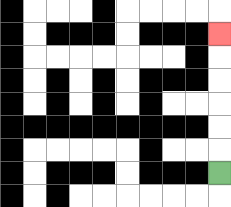{'start': '[9, 7]', 'end': '[9, 1]', 'path_directions': 'U,U,U,U,U,U', 'path_coordinates': '[[9, 7], [9, 6], [9, 5], [9, 4], [9, 3], [9, 2], [9, 1]]'}